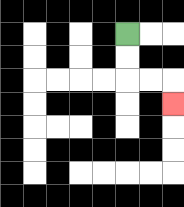{'start': '[5, 1]', 'end': '[7, 4]', 'path_directions': 'D,D,R,R,D', 'path_coordinates': '[[5, 1], [5, 2], [5, 3], [6, 3], [7, 3], [7, 4]]'}